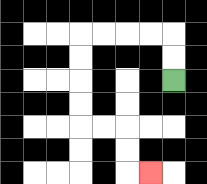{'start': '[7, 3]', 'end': '[6, 7]', 'path_directions': 'U,U,L,L,L,L,D,D,D,D,R,R,D,D,R', 'path_coordinates': '[[7, 3], [7, 2], [7, 1], [6, 1], [5, 1], [4, 1], [3, 1], [3, 2], [3, 3], [3, 4], [3, 5], [4, 5], [5, 5], [5, 6], [5, 7], [6, 7]]'}